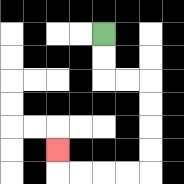{'start': '[4, 1]', 'end': '[2, 6]', 'path_directions': 'D,D,R,R,D,D,D,D,L,L,L,L,U', 'path_coordinates': '[[4, 1], [4, 2], [4, 3], [5, 3], [6, 3], [6, 4], [6, 5], [6, 6], [6, 7], [5, 7], [4, 7], [3, 7], [2, 7], [2, 6]]'}